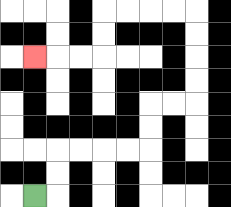{'start': '[1, 8]', 'end': '[1, 2]', 'path_directions': 'R,U,U,R,R,R,R,U,U,R,R,U,U,U,U,L,L,L,L,D,D,L,L,L', 'path_coordinates': '[[1, 8], [2, 8], [2, 7], [2, 6], [3, 6], [4, 6], [5, 6], [6, 6], [6, 5], [6, 4], [7, 4], [8, 4], [8, 3], [8, 2], [8, 1], [8, 0], [7, 0], [6, 0], [5, 0], [4, 0], [4, 1], [4, 2], [3, 2], [2, 2], [1, 2]]'}